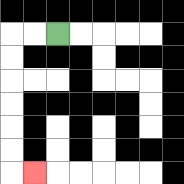{'start': '[2, 1]', 'end': '[1, 7]', 'path_directions': 'L,L,D,D,D,D,D,D,R', 'path_coordinates': '[[2, 1], [1, 1], [0, 1], [0, 2], [0, 3], [0, 4], [0, 5], [0, 6], [0, 7], [1, 7]]'}